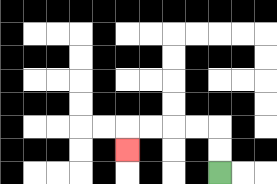{'start': '[9, 7]', 'end': '[5, 6]', 'path_directions': 'U,U,L,L,L,L,D', 'path_coordinates': '[[9, 7], [9, 6], [9, 5], [8, 5], [7, 5], [6, 5], [5, 5], [5, 6]]'}